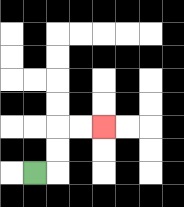{'start': '[1, 7]', 'end': '[4, 5]', 'path_directions': 'R,U,U,R,R', 'path_coordinates': '[[1, 7], [2, 7], [2, 6], [2, 5], [3, 5], [4, 5]]'}